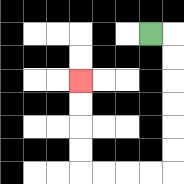{'start': '[6, 1]', 'end': '[3, 3]', 'path_directions': 'R,D,D,D,D,D,D,L,L,L,L,U,U,U,U', 'path_coordinates': '[[6, 1], [7, 1], [7, 2], [7, 3], [7, 4], [7, 5], [7, 6], [7, 7], [6, 7], [5, 7], [4, 7], [3, 7], [3, 6], [3, 5], [3, 4], [3, 3]]'}